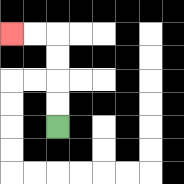{'start': '[2, 5]', 'end': '[0, 1]', 'path_directions': 'U,U,U,U,L,L', 'path_coordinates': '[[2, 5], [2, 4], [2, 3], [2, 2], [2, 1], [1, 1], [0, 1]]'}